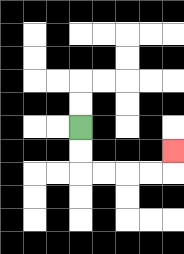{'start': '[3, 5]', 'end': '[7, 6]', 'path_directions': 'D,D,R,R,R,R,U', 'path_coordinates': '[[3, 5], [3, 6], [3, 7], [4, 7], [5, 7], [6, 7], [7, 7], [7, 6]]'}